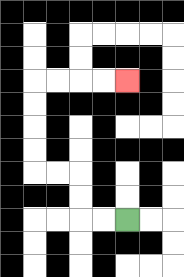{'start': '[5, 9]', 'end': '[5, 3]', 'path_directions': 'L,L,U,U,L,L,U,U,U,U,R,R,R,R', 'path_coordinates': '[[5, 9], [4, 9], [3, 9], [3, 8], [3, 7], [2, 7], [1, 7], [1, 6], [1, 5], [1, 4], [1, 3], [2, 3], [3, 3], [4, 3], [5, 3]]'}